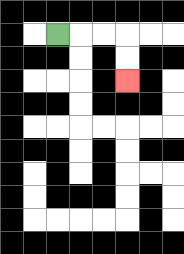{'start': '[2, 1]', 'end': '[5, 3]', 'path_directions': 'R,R,R,D,D', 'path_coordinates': '[[2, 1], [3, 1], [4, 1], [5, 1], [5, 2], [5, 3]]'}